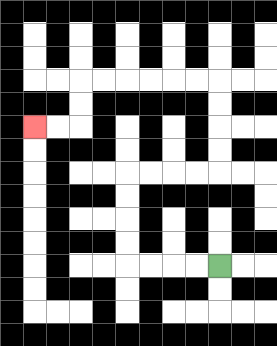{'start': '[9, 11]', 'end': '[1, 5]', 'path_directions': 'L,L,L,L,U,U,U,U,R,R,R,R,U,U,U,U,L,L,L,L,L,L,D,D,L,L', 'path_coordinates': '[[9, 11], [8, 11], [7, 11], [6, 11], [5, 11], [5, 10], [5, 9], [5, 8], [5, 7], [6, 7], [7, 7], [8, 7], [9, 7], [9, 6], [9, 5], [9, 4], [9, 3], [8, 3], [7, 3], [6, 3], [5, 3], [4, 3], [3, 3], [3, 4], [3, 5], [2, 5], [1, 5]]'}